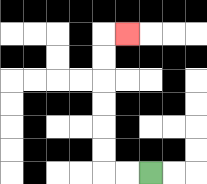{'start': '[6, 7]', 'end': '[5, 1]', 'path_directions': 'L,L,U,U,U,U,U,U,R', 'path_coordinates': '[[6, 7], [5, 7], [4, 7], [4, 6], [4, 5], [4, 4], [4, 3], [4, 2], [4, 1], [5, 1]]'}